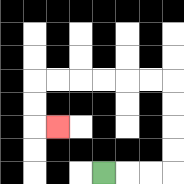{'start': '[4, 7]', 'end': '[2, 5]', 'path_directions': 'R,R,R,U,U,U,U,L,L,L,L,L,L,D,D,R', 'path_coordinates': '[[4, 7], [5, 7], [6, 7], [7, 7], [7, 6], [7, 5], [7, 4], [7, 3], [6, 3], [5, 3], [4, 3], [3, 3], [2, 3], [1, 3], [1, 4], [1, 5], [2, 5]]'}